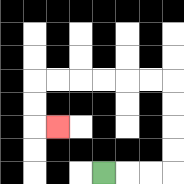{'start': '[4, 7]', 'end': '[2, 5]', 'path_directions': 'R,R,R,U,U,U,U,L,L,L,L,L,L,D,D,R', 'path_coordinates': '[[4, 7], [5, 7], [6, 7], [7, 7], [7, 6], [7, 5], [7, 4], [7, 3], [6, 3], [5, 3], [4, 3], [3, 3], [2, 3], [1, 3], [1, 4], [1, 5], [2, 5]]'}